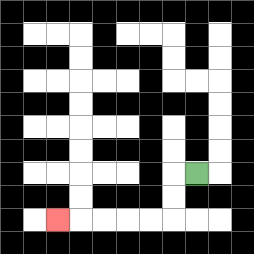{'start': '[8, 7]', 'end': '[2, 9]', 'path_directions': 'L,D,D,L,L,L,L,L', 'path_coordinates': '[[8, 7], [7, 7], [7, 8], [7, 9], [6, 9], [5, 9], [4, 9], [3, 9], [2, 9]]'}